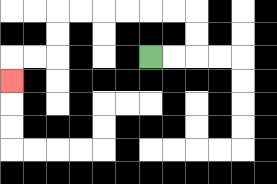{'start': '[6, 2]', 'end': '[0, 3]', 'path_directions': 'R,R,U,U,L,L,L,L,L,L,D,D,L,L,D', 'path_coordinates': '[[6, 2], [7, 2], [8, 2], [8, 1], [8, 0], [7, 0], [6, 0], [5, 0], [4, 0], [3, 0], [2, 0], [2, 1], [2, 2], [1, 2], [0, 2], [0, 3]]'}